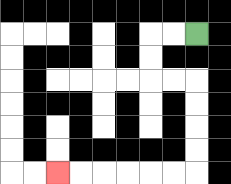{'start': '[8, 1]', 'end': '[2, 7]', 'path_directions': 'L,L,D,D,R,R,D,D,D,D,L,L,L,L,L,L', 'path_coordinates': '[[8, 1], [7, 1], [6, 1], [6, 2], [6, 3], [7, 3], [8, 3], [8, 4], [8, 5], [8, 6], [8, 7], [7, 7], [6, 7], [5, 7], [4, 7], [3, 7], [2, 7]]'}